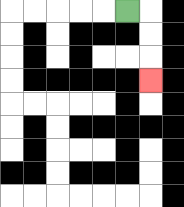{'start': '[5, 0]', 'end': '[6, 3]', 'path_directions': 'R,D,D,D', 'path_coordinates': '[[5, 0], [6, 0], [6, 1], [6, 2], [6, 3]]'}